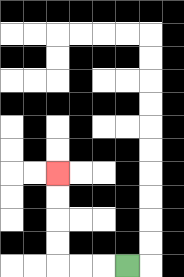{'start': '[5, 11]', 'end': '[2, 7]', 'path_directions': 'L,L,L,U,U,U,U', 'path_coordinates': '[[5, 11], [4, 11], [3, 11], [2, 11], [2, 10], [2, 9], [2, 8], [2, 7]]'}